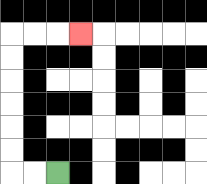{'start': '[2, 7]', 'end': '[3, 1]', 'path_directions': 'L,L,U,U,U,U,U,U,R,R,R', 'path_coordinates': '[[2, 7], [1, 7], [0, 7], [0, 6], [0, 5], [0, 4], [0, 3], [0, 2], [0, 1], [1, 1], [2, 1], [3, 1]]'}